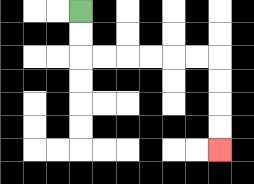{'start': '[3, 0]', 'end': '[9, 6]', 'path_directions': 'D,D,R,R,R,R,R,R,D,D,D,D', 'path_coordinates': '[[3, 0], [3, 1], [3, 2], [4, 2], [5, 2], [6, 2], [7, 2], [8, 2], [9, 2], [9, 3], [9, 4], [9, 5], [9, 6]]'}